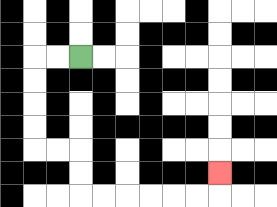{'start': '[3, 2]', 'end': '[9, 7]', 'path_directions': 'L,L,D,D,D,D,R,R,D,D,R,R,R,R,R,R,U', 'path_coordinates': '[[3, 2], [2, 2], [1, 2], [1, 3], [1, 4], [1, 5], [1, 6], [2, 6], [3, 6], [3, 7], [3, 8], [4, 8], [5, 8], [6, 8], [7, 8], [8, 8], [9, 8], [9, 7]]'}